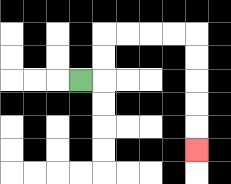{'start': '[3, 3]', 'end': '[8, 6]', 'path_directions': 'R,U,U,R,R,R,R,D,D,D,D,D', 'path_coordinates': '[[3, 3], [4, 3], [4, 2], [4, 1], [5, 1], [6, 1], [7, 1], [8, 1], [8, 2], [8, 3], [8, 4], [8, 5], [8, 6]]'}